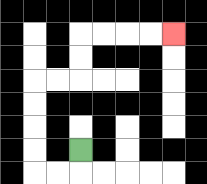{'start': '[3, 6]', 'end': '[7, 1]', 'path_directions': 'D,L,L,U,U,U,U,R,R,U,U,R,R,R,R', 'path_coordinates': '[[3, 6], [3, 7], [2, 7], [1, 7], [1, 6], [1, 5], [1, 4], [1, 3], [2, 3], [3, 3], [3, 2], [3, 1], [4, 1], [5, 1], [6, 1], [7, 1]]'}